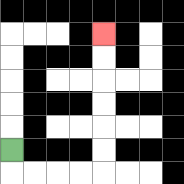{'start': '[0, 6]', 'end': '[4, 1]', 'path_directions': 'D,R,R,R,R,U,U,U,U,U,U', 'path_coordinates': '[[0, 6], [0, 7], [1, 7], [2, 7], [3, 7], [4, 7], [4, 6], [4, 5], [4, 4], [4, 3], [4, 2], [4, 1]]'}